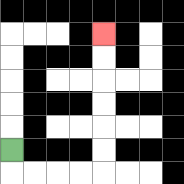{'start': '[0, 6]', 'end': '[4, 1]', 'path_directions': 'D,R,R,R,R,U,U,U,U,U,U', 'path_coordinates': '[[0, 6], [0, 7], [1, 7], [2, 7], [3, 7], [4, 7], [4, 6], [4, 5], [4, 4], [4, 3], [4, 2], [4, 1]]'}